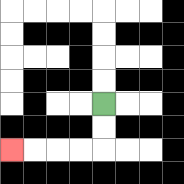{'start': '[4, 4]', 'end': '[0, 6]', 'path_directions': 'D,D,L,L,L,L', 'path_coordinates': '[[4, 4], [4, 5], [4, 6], [3, 6], [2, 6], [1, 6], [0, 6]]'}